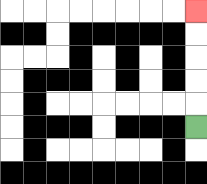{'start': '[8, 5]', 'end': '[8, 0]', 'path_directions': 'U,U,U,U,U', 'path_coordinates': '[[8, 5], [8, 4], [8, 3], [8, 2], [8, 1], [8, 0]]'}